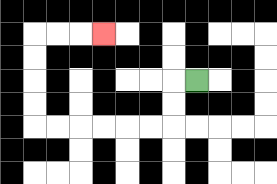{'start': '[8, 3]', 'end': '[4, 1]', 'path_directions': 'L,D,D,L,L,L,L,L,L,U,U,U,U,R,R,R', 'path_coordinates': '[[8, 3], [7, 3], [7, 4], [7, 5], [6, 5], [5, 5], [4, 5], [3, 5], [2, 5], [1, 5], [1, 4], [1, 3], [1, 2], [1, 1], [2, 1], [3, 1], [4, 1]]'}